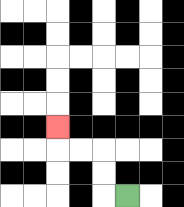{'start': '[5, 8]', 'end': '[2, 5]', 'path_directions': 'L,U,U,L,L,U', 'path_coordinates': '[[5, 8], [4, 8], [4, 7], [4, 6], [3, 6], [2, 6], [2, 5]]'}